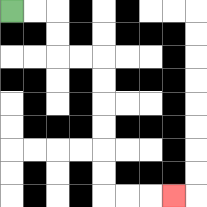{'start': '[0, 0]', 'end': '[7, 8]', 'path_directions': 'R,R,D,D,R,R,D,D,D,D,D,D,R,R,R', 'path_coordinates': '[[0, 0], [1, 0], [2, 0], [2, 1], [2, 2], [3, 2], [4, 2], [4, 3], [4, 4], [4, 5], [4, 6], [4, 7], [4, 8], [5, 8], [6, 8], [7, 8]]'}